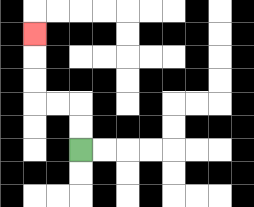{'start': '[3, 6]', 'end': '[1, 1]', 'path_directions': 'U,U,L,L,U,U,U', 'path_coordinates': '[[3, 6], [3, 5], [3, 4], [2, 4], [1, 4], [1, 3], [1, 2], [1, 1]]'}